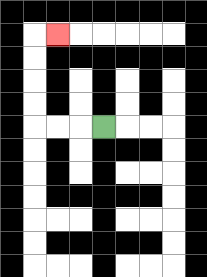{'start': '[4, 5]', 'end': '[2, 1]', 'path_directions': 'L,L,L,U,U,U,U,R', 'path_coordinates': '[[4, 5], [3, 5], [2, 5], [1, 5], [1, 4], [1, 3], [1, 2], [1, 1], [2, 1]]'}